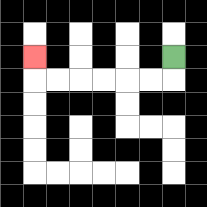{'start': '[7, 2]', 'end': '[1, 2]', 'path_directions': 'D,L,L,L,L,L,L,U', 'path_coordinates': '[[7, 2], [7, 3], [6, 3], [5, 3], [4, 3], [3, 3], [2, 3], [1, 3], [1, 2]]'}